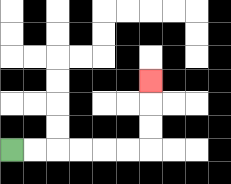{'start': '[0, 6]', 'end': '[6, 3]', 'path_directions': 'R,R,R,R,R,R,U,U,U', 'path_coordinates': '[[0, 6], [1, 6], [2, 6], [3, 6], [4, 6], [5, 6], [6, 6], [6, 5], [6, 4], [6, 3]]'}